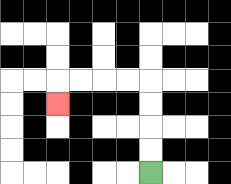{'start': '[6, 7]', 'end': '[2, 4]', 'path_directions': 'U,U,U,U,L,L,L,L,D', 'path_coordinates': '[[6, 7], [6, 6], [6, 5], [6, 4], [6, 3], [5, 3], [4, 3], [3, 3], [2, 3], [2, 4]]'}